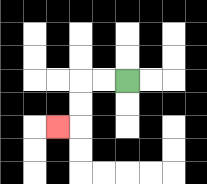{'start': '[5, 3]', 'end': '[2, 5]', 'path_directions': 'L,L,D,D,L', 'path_coordinates': '[[5, 3], [4, 3], [3, 3], [3, 4], [3, 5], [2, 5]]'}